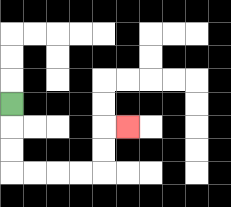{'start': '[0, 4]', 'end': '[5, 5]', 'path_directions': 'D,D,D,R,R,R,R,U,U,R', 'path_coordinates': '[[0, 4], [0, 5], [0, 6], [0, 7], [1, 7], [2, 7], [3, 7], [4, 7], [4, 6], [4, 5], [5, 5]]'}